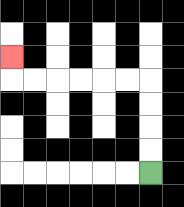{'start': '[6, 7]', 'end': '[0, 2]', 'path_directions': 'U,U,U,U,L,L,L,L,L,L,U', 'path_coordinates': '[[6, 7], [6, 6], [6, 5], [6, 4], [6, 3], [5, 3], [4, 3], [3, 3], [2, 3], [1, 3], [0, 3], [0, 2]]'}